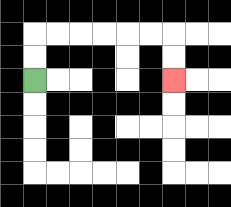{'start': '[1, 3]', 'end': '[7, 3]', 'path_directions': 'U,U,R,R,R,R,R,R,D,D', 'path_coordinates': '[[1, 3], [1, 2], [1, 1], [2, 1], [3, 1], [4, 1], [5, 1], [6, 1], [7, 1], [7, 2], [7, 3]]'}